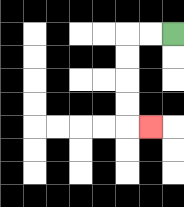{'start': '[7, 1]', 'end': '[6, 5]', 'path_directions': 'L,L,D,D,D,D,R', 'path_coordinates': '[[7, 1], [6, 1], [5, 1], [5, 2], [5, 3], [5, 4], [5, 5], [6, 5]]'}